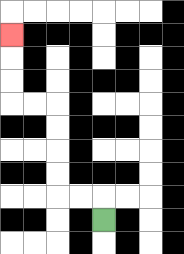{'start': '[4, 9]', 'end': '[0, 1]', 'path_directions': 'U,L,L,U,U,U,U,L,L,U,U,U', 'path_coordinates': '[[4, 9], [4, 8], [3, 8], [2, 8], [2, 7], [2, 6], [2, 5], [2, 4], [1, 4], [0, 4], [0, 3], [0, 2], [0, 1]]'}